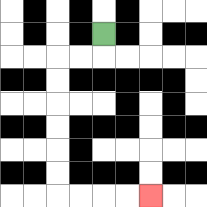{'start': '[4, 1]', 'end': '[6, 8]', 'path_directions': 'D,L,L,D,D,D,D,D,D,R,R,R,R', 'path_coordinates': '[[4, 1], [4, 2], [3, 2], [2, 2], [2, 3], [2, 4], [2, 5], [2, 6], [2, 7], [2, 8], [3, 8], [4, 8], [5, 8], [6, 8]]'}